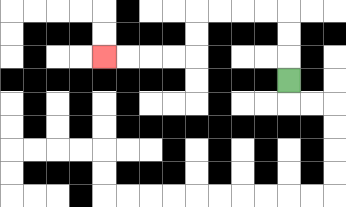{'start': '[12, 3]', 'end': '[4, 2]', 'path_directions': 'U,U,U,L,L,L,L,D,D,L,L,L,L', 'path_coordinates': '[[12, 3], [12, 2], [12, 1], [12, 0], [11, 0], [10, 0], [9, 0], [8, 0], [8, 1], [8, 2], [7, 2], [6, 2], [5, 2], [4, 2]]'}